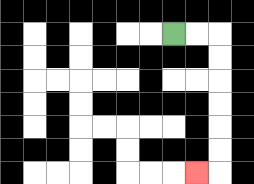{'start': '[7, 1]', 'end': '[8, 7]', 'path_directions': 'R,R,D,D,D,D,D,D,L', 'path_coordinates': '[[7, 1], [8, 1], [9, 1], [9, 2], [9, 3], [9, 4], [9, 5], [9, 6], [9, 7], [8, 7]]'}